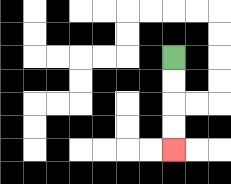{'start': '[7, 2]', 'end': '[7, 6]', 'path_directions': 'D,D,D,D', 'path_coordinates': '[[7, 2], [7, 3], [7, 4], [7, 5], [7, 6]]'}